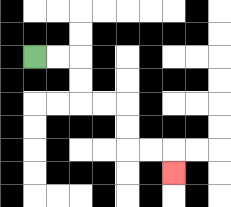{'start': '[1, 2]', 'end': '[7, 7]', 'path_directions': 'R,R,D,D,R,R,D,D,R,R,D', 'path_coordinates': '[[1, 2], [2, 2], [3, 2], [3, 3], [3, 4], [4, 4], [5, 4], [5, 5], [5, 6], [6, 6], [7, 6], [7, 7]]'}